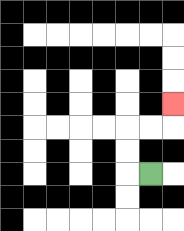{'start': '[6, 7]', 'end': '[7, 4]', 'path_directions': 'L,U,U,R,R,U', 'path_coordinates': '[[6, 7], [5, 7], [5, 6], [5, 5], [6, 5], [7, 5], [7, 4]]'}